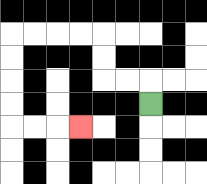{'start': '[6, 4]', 'end': '[3, 5]', 'path_directions': 'U,L,L,U,U,L,L,L,L,D,D,D,D,R,R,R', 'path_coordinates': '[[6, 4], [6, 3], [5, 3], [4, 3], [4, 2], [4, 1], [3, 1], [2, 1], [1, 1], [0, 1], [0, 2], [0, 3], [0, 4], [0, 5], [1, 5], [2, 5], [3, 5]]'}